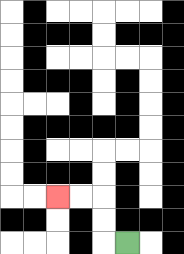{'start': '[5, 10]', 'end': '[2, 8]', 'path_directions': 'L,U,U,L,L', 'path_coordinates': '[[5, 10], [4, 10], [4, 9], [4, 8], [3, 8], [2, 8]]'}